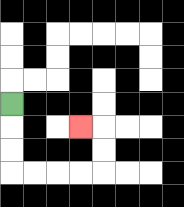{'start': '[0, 4]', 'end': '[3, 5]', 'path_directions': 'D,D,D,R,R,R,R,U,U,L', 'path_coordinates': '[[0, 4], [0, 5], [0, 6], [0, 7], [1, 7], [2, 7], [3, 7], [4, 7], [4, 6], [4, 5], [3, 5]]'}